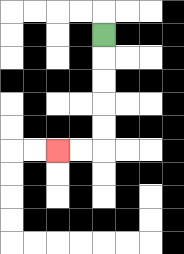{'start': '[4, 1]', 'end': '[2, 6]', 'path_directions': 'D,D,D,D,D,L,L', 'path_coordinates': '[[4, 1], [4, 2], [4, 3], [4, 4], [4, 5], [4, 6], [3, 6], [2, 6]]'}